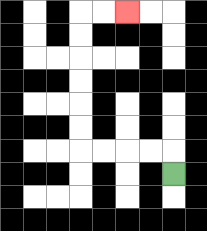{'start': '[7, 7]', 'end': '[5, 0]', 'path_directions': 'U,L,L,L,L,U,U,U,U,U,U,R,R', 'path_coordinates': '[[7, 7], [7, 6], [6, 6], [5, 6], [4, 6], [3, 6], [3, 5], [3, 4], [3, 3], [3, 2], [3, 1], [3, 0], [4, 0], [5, 0]]'}